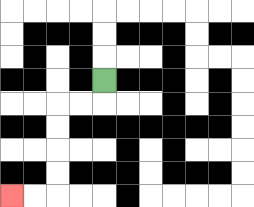{'start': '[4, 3]', 'end': '[0, 8]', 'path_directions': 'D,L,L,D,D,D,D,L,L', 'path_coordinates': '[[4, 3], [4, 4], [3, 4], [2, 4], [2, 5], [2, 6], [2, 7], [2, 8], [1, 8], [0, 8]]'}